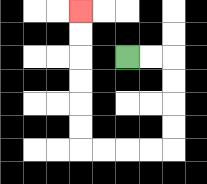{'start': '[5, 2]', 'end': '[3, 0]', 'path_directions': 'R,R,D,D,D,D,L,L,L,L,U,U,U,U,U,U', 'path_coordinates': '[[5, 2], [6, 2], [7, 2], [7, 3], [7, 4], [7, 5], [7, 6], [6, 6], [5, 6], [4, 6], [3, 6], [3, 5], [3, 4], [3, 3], [3, 2], [3, 1], [3, 0]]'}